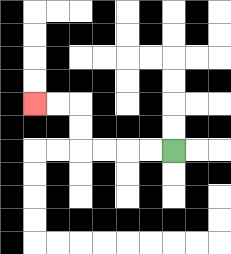{'start': '[7, 6]', 'end': '[1, 4]', 'path_directions': 'L,L,L,L,U,U,L,L', 'path_coordinates': '[[7, 6], [6, 6], [5, 6], [4, 6], [3, 6], [3, 5], [3, 4], [2, 4], [1, 4]]'}